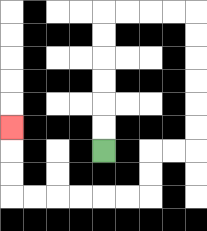{'start': '[4, 6]', 'end': '[0, 5]', 'path_directions': 'U,U,U,U,U,U,R,R,R,R,D,D,D,D,D,D,L,L,D,D,L,L,L,L,L,L,U,U,U', 'path_coordinates': '[[4, 6], [4, 5], [4, 4], [4, 3], [4, 2], [4, 1], [4, 0], [5, 0], [6, 0], [7, 0], [8, 0], [8, 1], [8, 2], [8, 3], [8, 4], [8, 5], [8, 6], [7, 6], [6, 6], [6, 7], [6, 8], [5, 8], [4, 8], [3, 8], [2, 8], [1, 8], [0, 8], [0, 7], [0, 6], [0, 5]]'}